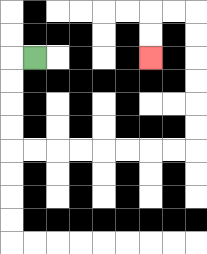{'start': '[1, 2]', 'end': '[6, 2]', 'path_directions': 'L,D,D,D,D,R,R,R,R,R,R,R,R,U,U,U,U,U,U,L,L,D,D', 'path_coordinates': '[[1, 2], [0, 2], [0, 3], [0, 4], [0, 5], [0, 6], [1, 6], [2, 6], [3, 6], [4, 6], [5, 6], [6, 6], [7, 6], [8, 6], [8, 5], [8, 4], [8, 3], [8, 2], [8, 1], [8, 0], [7, 0], [6, 0], [6, 1], [6, 2]]'}